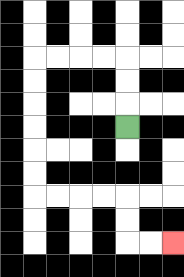{'start': '[5, 5]', 'end': '[7, 10]', 'path_directions': 'U,U,U,L,L,L,L,D,D,D,D,D,D,R,R,R,R,D,D,R,R', 'path_coordinates': '[[5, 5], [5, 4], [5, 3], [5, 2], [4, 2], [3, 2], [2, 2], [1, 2], [1, 3], [1, 4], [1, 5], [1, 6], [1, 7], [1, 8], [2, 8], [3, 8], [4, 8], [5, 8], [5, 9], [5, 10], [6, 10], [7, 10]]'}